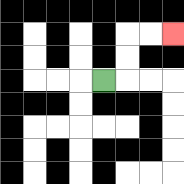{'start': '[4, 3]', 'end': '[7, 1]', 'path_directions': 'R,U,U,R,R', 'path_coordinates': '[[4, 3], [5, 3], [5, 2], [5, 1], [6, 1], [7, 1]]'}